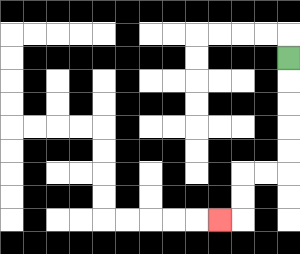{'start': '[12, 2]', 'end': '[9, 9]', 'path_directions': 'D,D,D,D,D,L,L,D,D,L', 'path_coordinates': '[[12, 2], [12, 3], [12, 4], [12, 5], [12, 6], [12, 7], [11, 7], [10, 7], [10, 8], [10, 9], [9, 9]]'}